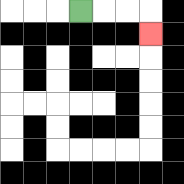{'start': '[3, 0]', 'end': '[6, 1]', 'path_directions': 'R,R,R,D', 'path_coordinates': '[[3, 0], [4, 0], [5, 0], [6, 0], [6, 1]]'}